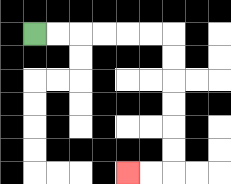{'start': '[1, 1]', 'end': '[5, 7]', 'path_directions': 'R,R,R,R,R,R,D,D,D,D,D,D,L,L', 'path_coordinates': '[[1, 1], [2, 1], [3, 1], [4, 1], [5, 1], [6, 1], [7, 1], [7, 2], [7, 3], [7, 4], [7, 5], [7, 6], [7, 7], [6, 7], [5, 7]]'}